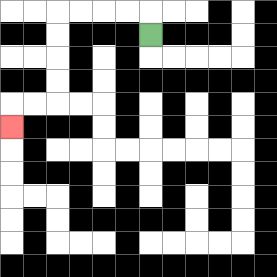{'start': '[6, 1]', 'end': '[0, 5]', 'path_directions': 'U,L,L,L,L,D,D,D,D,L,L,D', 'path_coordinates': '[[6, 1], [6, 0], [5, 0], [4, 0], [3, 0], [2, 0], [2, 1], [2, 2], [2, 3], [2, 4], [1, 4], [0, 4], [0, 5]]'}